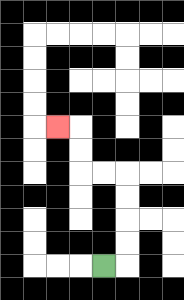{'start': '[4, 11]', 'end': '[2, 5]', 'path_directions': 'R,U,U,U,U,L,L,U,U,L', 'path_coordinates': '[[4, 11], [5, 11], [5, 10], [5, 9], [5, 8], [5, 7], [4, 7], [3, 7], [3, 6], [3, 5], [2, 5]]'}